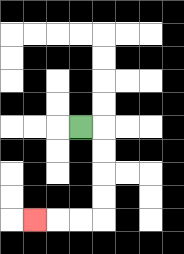{'start': '[3, 5]', 'end': '[1, 9]', 'path_directions': 'R,D,D,D,D,L,L,L', 'path_coordinates': '[[3, 5], [4, 5], [4, 6], [4, 7], [4, 8], [4, 9], [3, 9], [2, 9], [1, 9]]'}